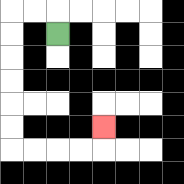{'start': '[2, 1]', 'end': '[4, 5]', 'path_directions': 'U,L,L,D,D,D,D,D,D,R,R,R,R,U', 'path_coordinates': '[[2, 1], [2, 0], [1, 0], [0, 0], [0, 1], [0, 2], [0, 3], [0, 4], [0, 5], [0, 6], [1, 6], [2, 6], [3, 6], [4, 6], [4, 5]]'}